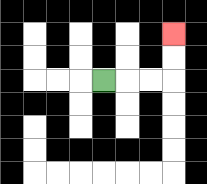{'start': '[4, 3]', 'end': '[7, 1]', 'path_directions': 'R,R,R,U,U', 'path_coordinates': '[[4, 3], [5, 3], [6, 3], [7, 3], [7, 2], [7, 1]]'}